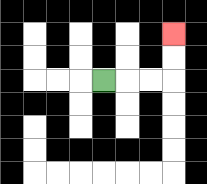{'start': '[4, 3]', 'end': '[7, 1]', 'path_directions': 'R,R,R,U,U', 'path_coordinates': '[[4, 3], [5, 3], [6, 3], [7, 3], [7, 2], [7, 1]]'}